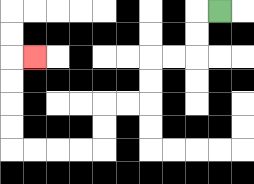{'start': '[9, 0]', 'end': '[1, 2]', 'path_directions': 'L,D,D,L,L,D,D,L,L,D,D,L,L,L,L,U,U,U,U,R', 'path_coordinates': '[[9, 0], [8, 0], [8, 1], [8, 2], [7, 2], [6, 2], [6, 3], [6, 4], [5, 4], [4, 4], [4, 5], [4, 6], [3, 6], [2, 6], [1, 6], [0, 6], [0, 5], [0, 4], [0, 3], [0, 2], [1, 2]]'}